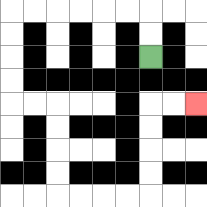{'start': '[6, 2]', 'end': '[8, 4]', 'path_directions': 'U,U,L,L,L,L,L,L,D,D,D,D,R,R,D,D,D,D,R,R,R,R,U,U,U,U,R,R', 'path_coordinates': '[[6, 2], [6, 1], [6, 0], [5, 0], [4, 0], [3, 0], [2, 0], [1, 0], [0, 0], [0, 1], [0, 2], [0, 3], [0, 4], [1, 4], [2, 4], [2, 5], [2, 6], [2, 7], [2, 8], [3, 8], [4, 8], [5, 8], [6, 8], [6, 7], [6, 6], [6, 5], [6, 4], [7, 4], [8, 4]]'}